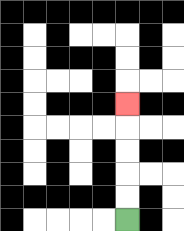{'start': '[5, 9]', 'end': '[5, 4]', 'path_directions': 'U,U,U,U,U', 'path_coordinates': '[[5, 9], [5, 8], [5, 7], [5, 6], [5, 5], [5, 4]]'}